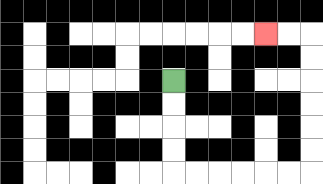{'start': '[7, 3]', 'end': '[11, 1]', 'path_directions': 'D,D,D,D,R,R,R,R,R,R,U,U,U,U,U,U,L,L', 'path_coordinates': '[[7, 3], [7, 4], [7, 5], [7, 6], [7, 7], [8, 7], [9, 7], [10, 7], [11, 7], [12, 7], [13, 7], [13, 6], [13, 5], [13, 4], [13, 3], [13, 2], [13, 1], [12, 1], [11, 1]]'}